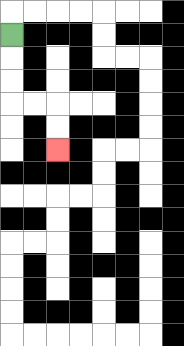{'start': '[0, 1]', 'end': '[2, 6]', 'path_directions': 'D,D,D,R,R,D,D', 'path_coordinates': '[[0, 1], [0, 2], [0, 3], [0, 4], [1, 4], [2, 4], [2, 5], [2, 6]]'}